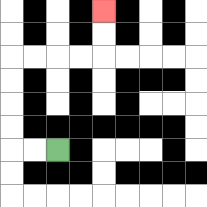{'start': '[2, 6]', 'end': '[4, 0]', 'path_directions': 'L,L,U,U,U,U,R,R,R,R,U,U', 'path_coordinates': '[[2, 6], [1, 6], [0, 6], [0, 5], [0, 4], [0, 3], [0, 2], [1, 2], [2, 2], [3, 2], [4, 2], [4, 1], [4, 0]]'}